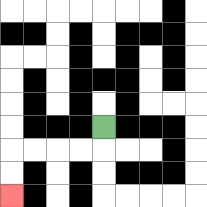{'start': '[4, 5]', 'end': '[0, 8]', 'path_directions': 'D,L,L,L,L,D,D', 'path_coordinates': '[[4, 5], [4, 6], [3, 6], [2, 6], [1, 6], [0, 6], [0, 7], [0, 8]]'}